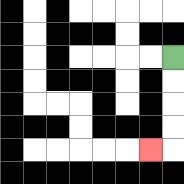{'start': '[7, 2]', 'end': '[6, 6]', 'path_directions': 'D,D,D,D,L', 'path_coordinates': '[[7, 2], [7, 3], [7, 4], [7, 5], [7, 6], [6, 6]]'}